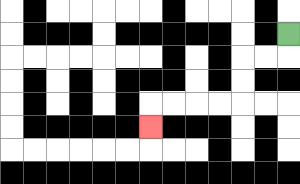{'start': '[12, 1]', 'end': '[6, 5]', 'path_directions': 'D,L,L,D,D,L,L,L,L,D', 'path_coordinates': '[[12, 1], [12, 2], [11, 2], [10, 2], [10, 3], [10, 4], [9, 4], [8, 4], [7, 4], [6, 4], [6, 5]]'}